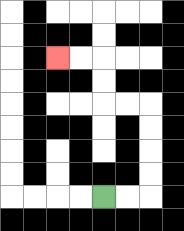{'start': '[4, 8]', 'end': '[2, 2]', 'path_directions': 'R,R,U,U,U,U,L,L,U,U,L,L', 'path_coordinates': '[[4, 8], [5, 8], [6, 8], [6, 7], [6, 6], [6, 5], [6, 4], [5, 4], [4, 4], [4, 3], [4, 2], [3, 2], [2, 2]]'}